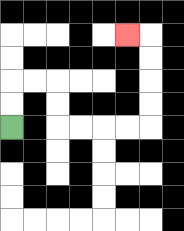{'start': '[0, 5]', 'end': '[5, 1]', 'path_directions': 'U,U,R,R,D,D,R,R,R,R,U,U,U,U,L', 'path_coordinates': '[[0, 5], [0, 4], [0, 3], [1, 3], [2, 3], [2, 4], [2, 5], [3, 5], [4, 5], [5, 5], [6, 5], [6, 4], [6, 3], [6, 2], [6, 1], [5, 1]]'}